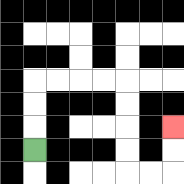{'start': '[1, 6]', 'end': '[7, 5]', 'path_directions': 'U,U,U,R,R,R,R,D,D,D,D,R,R,U,U', 'path_coordinates': '[[1, 6], [1, 5], [1, 4], [1, 3], [2, 3], [3, 3], [4, 3], [5, 3], [5, 4], [5, 5], [5, 6], [5, 7], [6, 7], [7, 7], [7, 6], [7, 5]]'}